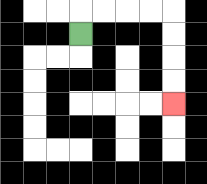{'start': '[3, 1]', 'end': '[7, 4]', 'path_directions': 'U,R,R,R,R,D,D,D,D', 'path_coordinates': '[[3, 1], [3, 0], [4, 0], [5, 0], [6, 0], [7, 0], [7, 1], [7, 2], [7, 3], [7, 4]]'}